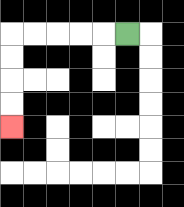{'start': '[5, 1]', 'end': '[0, 5]', 'path_directions': 'L,L,L,L,L,D,D,D,D', 'path_coordinates': '[[5, 1], [4, 1], [3, 1], [2, 1], [1, 1], [0, 1], [0, 2], [0, 3], [0, 4], [0, 5]]'}